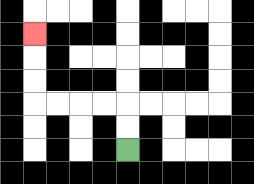{'start': '[5, 6]', 'end': '[1, 1]', 'path_directions': 'U,U,L,L,L,L,U,U,U', 'path_coordinates': '[[5, 6], [5, 5], [5, 4], [4, 4], [3, 4], [2, 4], [1, 4], [1, 3], [1, 2], [1, 1]]'}